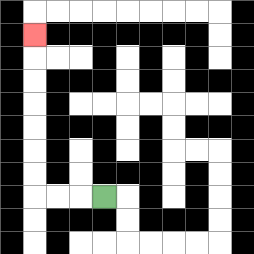{'start': '[4, 8]', 'end': '[1, 1]', 'path_directions': 'L,L,L,U,U,U,U,U,U,U', 'path_coordinates': '[[4, 8], [3, 8], [2, 8], [1, 8], [1, 7], [1, 6], [1, 5], [1, 4], [1, 3], [1, 2], [1, 1]]'}